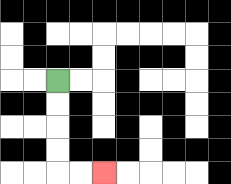{'start': '[2, 3]', 'end': '[4, 7]', 'path_directions': 'D,D,D,D,R,R', 'path_coordinates': '[[2, 3], [2, 4], [2, 5], [2, 6], [2, 7], [3, 7], [4, 7]]'}